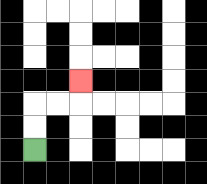{'start': '[1, 6]', 'end': '[3, 3]', 'path_directions': 'U,U,R,R,U', 'path_coordinates': '[[1, 6], [1, 5], [1, 4], [2, 4], [3, 4], [3, 3]]'}